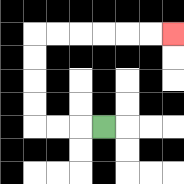{'start': '[4, 5]', 'end': '[7, 1]', 'path_directions': 'L,L,L,U,U,U,U,R,R,R,R,R,R', 'path_coordinates': '[[4, 5], [3, 5], [2, 5], [1, 5], [1, 4], [1, 3], [1, 2], [1, 1], [2, 1], [3, 1], [4, 1], [5, 1], [6, 1], [7, 1]]'}